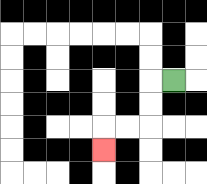{'start': '[7, 3]', 'end': '[4, 6]', 'path_directions': 'L,D,D,L,L,D', 'path_coordinates': '[[7, 3], [6, 3], [6, 4], [6, 5], [5, 5], [4, 5], [4, 6]]'}